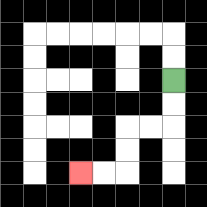{'start': '[7, 3]', 'end': '[3, 7]', 'path_directions': 'D,D,L,L,D,D,L,L', 'path_coordinates': '[[7, 3], [7, 4], [7, 5], [6, 5], [5, 5], [5, 6], [5, 7], [4, 7], [3, 7]]'}